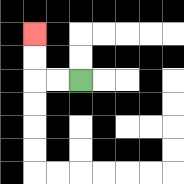{'start': '[3, 3]', 'end': '[1, 1]', 'path_directions': 'L,L,U,U', 'path_coordinates': '[[3, 3], [2, 3], [1, 3], [1, 2], [1, 1]]'}